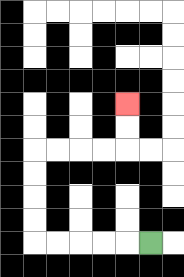{'start': '[6, 10]', 'end': '[5, 4]', 'path_directions': 'L,L,L,L,L,U,U,U,U,R,R,R,R,U,U', 'path_coordinates': '[[6, 10], [5, 10], [4, 10], [3, 10], [2, 10], [1, 10], [1, 9], [1, 8], [1, 7], [1, 6], [2, 6], [3, 6], [4, 6], [5, 6], [5, 5], [5, 4]]'}